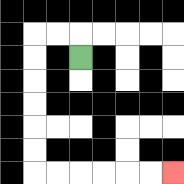{'start': '[3, 2]', 'end': '[7, 7]', 'path_directions': 'U,L,L,D,D,D,D,D,D,R,R,R,R,R,R', 'path_coordinates': '[[3, 2], [3, 1], [2, 1], [1, 1], [1, 2], [1, 3], [1, 4], [1, 5], [1, 6], [1, 7], [2, 7], [3, 7], [4, 7], [5, 7], [6, 7], [7, 7]]'}